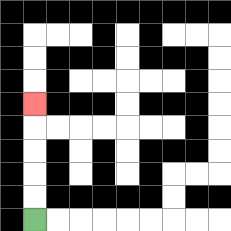{'start': '[1, 9]', 'end': '[1, 4]', 'path_directions': 'U,U,U,U,U', 'path_coordinates': '[[1, 9], [1, 8], [1, 7], [1, 6], [1, 5], [1, 4]]'}